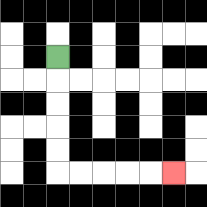{'start': '[2, 2]', 'end': '[7, 7]', 'path_directions': 'D,D,D,D,D,R,R,R,R,R', 'path_coordinates': '[[2, 2], [2, 3], [2, 4], [2, 5], [2, 6], [2, 7], [3, 7], [4, 7], [5, 7], [6, 7], [7, 7]]'}